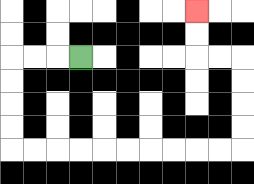{'start': '[3, 2]', 'end': '[8, 0]', 'path_directions': 'L,L,L,D,D,D,D,R,R,R,R,R,R,R,R,R,R,U,U,U,U,L,L,U,U', 'path_coordinates': '[[3, 2], [2, 2], [1, 2], [0, 2], [0, 3], [0, 4], [0, 5], [0, 6], [1, 6], [2, 6], [3, 6], [4, 6], [5, 6], [6, 6], [7, 6], [8, 6], [9, 6], [10, 6], [10, 5], [10, 4], [10, 3], [10, 2], [9, 2], [8, 2], [8, 1], [8, 0]]'}